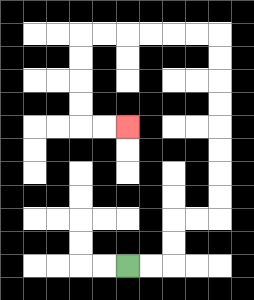{'start': '[5, 11]', 'end': '[5, 5]', 'path_directions': 'R,R,U,U,R,R,U,U,U,U,U,U,U,U,L,L,L,L,L,L,D,D,D,D,R,R', 'path_coordinates': '[[5, 11], [6, 11], [7, 11], [7, 10], [7, 9], [8, 9], [9, 9], [9, 8], [9, 7], [9, 6], [9, 5], [9, 4], [9, 3], [9, 2], [9, 1], [8, 1], [7, 1], [6, 1], [5, 1], [4, 1], [3, 1], [3, 2], [3, 3], [3, 4], [3, 5], [4, 5], [5, 5]]'}